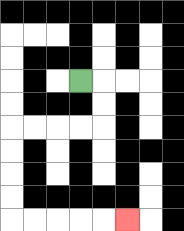{'start': '[3, 3]', 'end': '[5, 9]', 'path_directions': 'R,D,D,L,L,L,L,D,D,D,D,R,R,R,R,R', 'path_coordinates': '[[3, 3], [4, 3], [4, 4], [4, 5], [3, 5], [2, 5], [1, 5], [0, 5], [0, 6], [0, 7], [0, 8], [0, 9], [1, 9], [2, 9], [3, 9], [4, 9], [5, 9]]'}